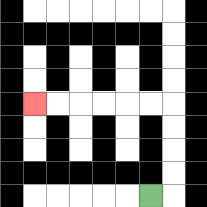{'start': '[6, 8]', 'end': '[1, 4]', 'path_directions': 'R,U,U,U,U,L,L,L,L,L,L', 'path_coordinates': '[[6, 8], [7, 8], [7, 7], [7, 6], [7, 5], [7, 4], [6, 4], [5, 4], [4, 4], [3, 4], [2, 4], [1, 4]]'}